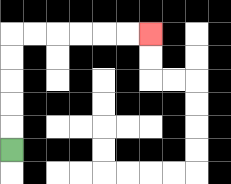{'start': '[0, 6]', 'end': '[6, 1]', 'path_directions': 'U,U,U,U,U,R,R,R,R,R,R', 'path_coordinates': '[[0, 6], [0, 5], [0, 4], [0, 3], [0, 2], [0, 1], [1, 1], [2, 1], [3, 1], [4, 1], [5, 1], [6, 1]]'}